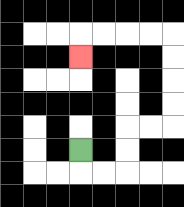{'start': '[3, 6]', 'end': '[3, 2]', 'path_directions': 'D,R,R,U,U,R,R,U,U,U,U,L,L,L,L,D', 'path_coordinates': '[[3, 6], [3, 7], [4, 7], [5, 7], [5, 6], [5, 5], [6, 5], [7, 5], [7, 4], [7, 3], [7, 2], [7, 1], [6, 1], [5, 1], [4, 1], [3, 1], [3, 2]]'}